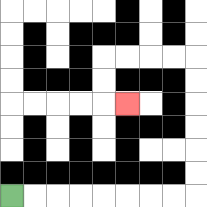{'start': '[0, 8]', 'end': '[5, 4]', 'path_directions': 'R,R,R,R,R,R,R,R,U,U,U,U,U,U,L,L,L,L,D,D,R', 'path_coordinates': '[[0, 8], [1, 8], [2, 8], [3, 8], [4, 8], [5, 8], [6, 8], [7, 8], [8, 8], [8, 7], [8, 6], [8, 5], [8, 4], [8, 3], [8, 2], [7, 2], [6, 2], [5, 2], [4, 2], [4, 3], [4, 4], [5, 4]]'}